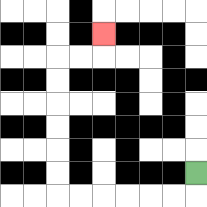{'start': '[8, 7]', 'end': '[4, 1]', 'path_directions': 'D,L,L,L,L,L,L,U,U,U,U,U,U,R,R,U', 'path_coordinates': '[[8, 7], [8, 8], [7, 8], [6, 8], [5, 8], [4, 8], [3, 8], [2, 8], [2, 7], [2, 6], [2, 5], [2, 4], [2, 3], [2, 2], [3, 2], [4, 2], [4, 1]]'}